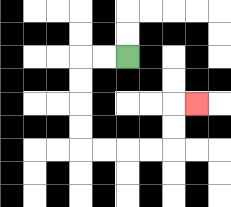{'start': '[5, 2]', 'end': '[8, 4]', 'path_directions': 'L,L,D,D,D,D,R,R,R,R,U,U,R', 'path_coordinates': '[[5, 2], [4, 2], [3, 2], [3, 3], [3, 4], [3, 5], [3, 6], [4, 6], [5, 6], [6, 6], [7, 6], [7, 5], [7, 4], [8, 4]]'}